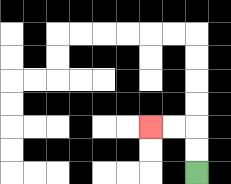{'start': '[8, 7]', 'end': '[6, 5]', 'path_directions': 'U,U,L,L', 'path_coordinates': '[[8, 7], [8, 6], [8, 5], [7, 5], [6, 5]]'}